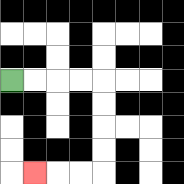{'start': '[0, 3]', 'end': '[1, 7]', 'path_directions': 'R,R,R,R,D,D,D,D,L,L,L', 'path_coordinates': '[[0, 3], [1, 3], [2, 3], [3, 3], [4, 3], [4, 4], [4, 5], [4, 6], [4, 7], [3, 7], [2, 7], [1, 7]]'}